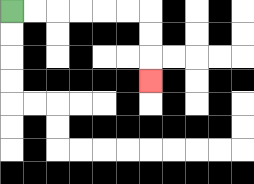{'start': '[0, 0]', 'end': '[6, 3]', 'path_directions': 'R,R,R,R,R,R,D,D,D', 'path_coordinates': '[[0, 0], [1, 0], [2, 0], [3, 0], [4, 0], [5, 0], [6, 0], [6, 1], [6, 2], [6, 3]]'}